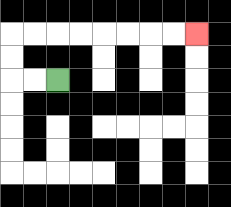{'start': '[2, 3]', 'end': '[8, 1]', 'path_directions': 'L,L,U,U,R,R,R,R,R,R,R,R', 'path_coordinates': '[[2, 3], [1, 3], [0, 3], [0, 2], [0, 1], [1, 1], [2, 1], [3, 1], [4, 1], [5, 1], [6, 1], [7, 1], [8, 1]]'}